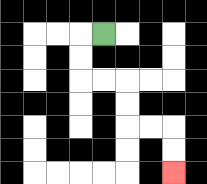{'start': '[4, 1]', 'end': '[7, 7]', 'path_directions': 'L,D,D,R,R,D,D,R,R,D,D', 'path_coordinates': '[[4, 1], [3, 1], [3, 2], [3, 3], [4, 3], [5, 3], [5, 4], [5, 5], [6, 5], [7, 5], [7, 6], [7, 7]]'}